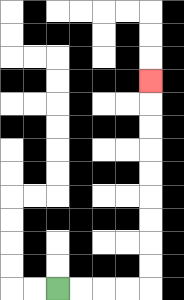{'start': '[2, 12]', 'end': '[6, 3]', 'path_directions': 'R,R,R,R,U,U,U,U,U,U,U,U,U', 'path_coordinates': '[[2, 12], [3, 12], [4, 12], [5, 12], [6, 12], [6, 11], [6, 10], [6, 9], [6, 8], [6, 7], [6, 6], [6, 5], [6, 4], [6, 3]]'}